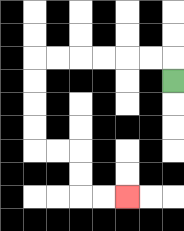{'start': '[7, 3]', 'end': '[5, 8]', 'path_directions': 'U,L,L,L,L,L,L,D,D,D,D,R,R,D,D,R,R', 'path_coordinates': '[[7, 3], [7, 2], [6, 2], [5, 2], [4, 2], [3, 2], [2, 2], [1, 2], [1, 3], [1, 4], [1, 5], [1, 6], [2, 6], [3, 6], [3, 7], [3, 8], [4, 8], [5, 8]]'}